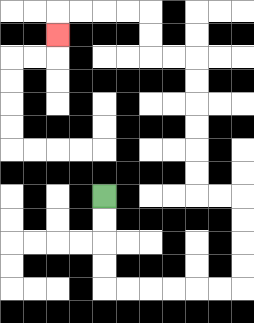{'start': '[4, 8]', 'end': '[2, 1]', 'path_directions': 'D,D,D,D,R,R,R,R,R,R,U,U,U,U,L,L,U,U,U,U,U,U,L,L,U,U,L,L,L,L,D', 'path_coordinates': '[[4, 8], [4, 9], [4, 10], [4, 11], [4, 12], [5, 12], [6, 12], [7, 12], [8, 12], [9, 12], [10, 12], [10, 11], [10, 10], [10, 9], [10, 8], [9, 8], [8, 8], [8, 7], [8, 6], [8, 5], [8, 4], [8, 3], [8, 2], [7, 2], [6, 2], [6, 1], [6, 0], [5, 0], [4, 0], [3, 0], [2, 0], [2, 1]]'}